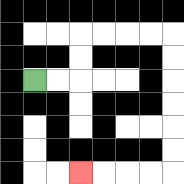{'start': '[1, 3]', 'end': '[3, 7]', 'path_directions': 'R,R,U,U,R,R,R,R,D,D,D,D,D,D,L,L,L,L', 'path_coordinates': '[[1, 3], [2, 3], [3, 3], [3, 2], [3, 1], [4, 1], [5, 1], [6, 1], [7, 1], [7, 2], [7, 3], [7, 4], [7, 5], [7, 6], [7, 7], [6, 7], [5, 7], [4, 7], [3, 7]]'}